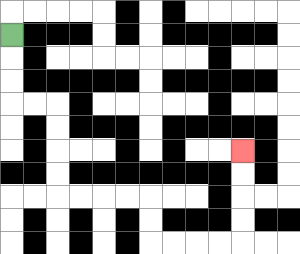{'start': '[0, 1]', 'end': '[10, 6]', 'path_directions': 'D,D,D,R,R,D,D,D,D,R,R,R,R,D,D,R,R,R,R,U,U,U,U', 'path_coordinates': '[[0, 1], [0, 2], [0, 3], [0, 4], [1, 4], [2, 4], [2, 5], [2, 6], [2, 7], [2, 8], [3, 8], [4, 8], [5, 8], [6, 8], [6, 9], [6, 10], [7, 10], [8, 10], [9, 10], [10, 10], [10, 9], [10, 8], [10, 7], [10, 6]]'}